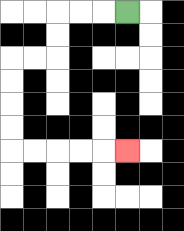{'start': '[5, 0]', 'end': '[5, 6]', 'path_directions': 'L,L,L,D,D,L,L,D,D,D,D,R,R,R,R,R', 'path_coordinates': '[[5, 0], [4, 0], [3, 0], [2, 0], [2, 1], [2, 2], [1, 2], [0, 2], [0, 3], [0, 4], [0, 5], [0, 6], [1, 6], [2, 6], [3, 6], [4, 6], [5, 6]]'}